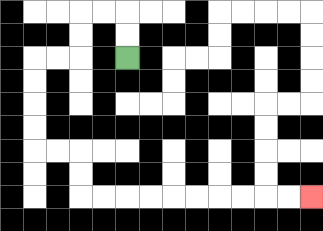{'start': '[5, 2]', 'end': '[13, 8]', 'path_directions': 'U,U,L,L,D,D,L,L,D,D,D,D,R,R,D,D,R,R,R,R,R,R,R,R,R,R', 'path_coordinates': '[[5, 2], [5, 1], [5, 0], [4, 0], [3, 0], [3, 1], [3, 2], [2, 2], [1, 2], [1, 3], [1, 4], [1, 5], [1, 6], [2, 6], [3, 6], [3, 7], [3, 8], [4, 8], [5, 8], [6, 8], [7, 8], [8, 8], [9, 8], [10, 8], [11, 8], [12, 8], [13, 8]]'}